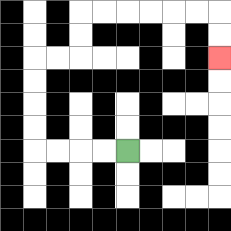{'start': '[5, 6]', 'end': '[9, 2]', 'path_directions': 'L,L,L,L,U,U,U,U,R,R,U,U,R,R,R,R,R,R,D,D', 'path_coordinates': '[[5, 6], [4, 6], [3, 6], [2, 6], [1, 6], [1, 5], [1, 4], [1, 3], [1, 2], [2, 2], [3, 2], [3, 1], [3, 0], [4, 0], [5, 0], [6, 0], [7, 0], [8, 0], [9, 0], [9, 1], [9, 2]]'}